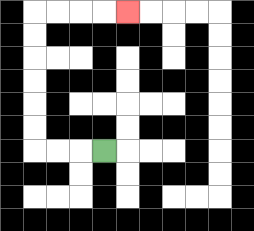{'start': '[4, 6]', 'end': '[5, 0]', 'path_directions': 'L,L,L,U,U,U,U,U,U,R,R,R,R', 'path_coordinates': '[[4, 6], [3, 6], [2, 6], [1, 6], [1, 5], [1, 4], [1, 3], [1, 2], [1, 1], [1, 0], [2, 0], [3, 0], [4, 0], [5, 0]]'}